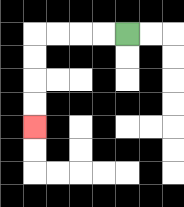{'start': '[5, 1]', 'end': '[1, 5]', 'path_directions': 'L,L,L,L,D,D,D,D', 'path_coordinates': '[[5, 1], [4, 1], [3, 1], [2, 1], [1, 1], [1, 2], [1, 3], [1, 4], [1, 5]]'}